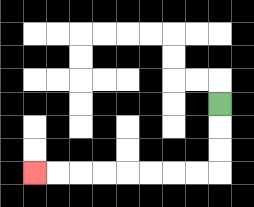{'start': '[9, 4]', 'end': '[1, 7]', 'path_directions': 'D,D,D,L,L,L,L,L,L,L,L', 'path_coordinates': '[[9, 4], [9, 5], [9, 6], [9, 7], [8, 7], [7, 7], [6, 7], [5, 7], [4, 7], [3, 7], [2, 7], [1, 7]]'}